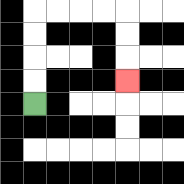{'start': '[1, 4]', 'end': '[5, 3]', 'path_directions': 'U,U,U,U,R,R,R,R,D,D,D', 'path_coordinates': '[[1, 4], [1, 3], [1, 2], [1, 1], [1, 0], [2, 0], [3, 0], [4, 0], [5, 0], [5, 1], [5, 2], [5, 3]]'}